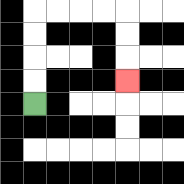{'start': '[1, 4]', 'end': '[5, 3]', 'path_directions': 'U,U,U,U,R,R,R,R,D,D,D', 'path_coordinates': '[[1, 4], [1, 3], [1, 2], [1, 1], [1, 0], [2, 0], [3, 0], [4, 0], [5, 0], [5, 1], [5, 2], [5, 3]]'}